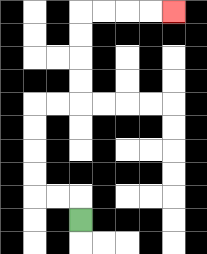{'start': '[3, 9]', 'end': '[7, 0]', 'path_directions': 'U,L,L,U,U,U,U,R,R,U,U,U,U,R,R,R,R', 'path_coordinates': '[[3, 9], [3, 8], [2, 8], [1, 8], [1, 7], [1, 6], [1, 5], [1, 4], [2, 4], [3, 4], [3, 3], [3, 2], [3, 1], [3, 0], [4, 0], [5, 0], [6, 0], [7, 0]]'}